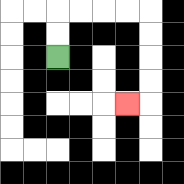{'start': '[2, 2]', 'end': '[5, 4]', 'path_directions': 'U,U,R,R,R,R,D,D,D,D,L', 'path_coordinates': '[[2, 2], [2, 1], [2, 0], [3, 0], [4, 0], [5, 0], [6, 0], [6, 1], [6, 2], [6, 3], [6, 4], [5, 4]]'}